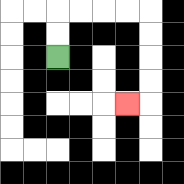{'start': '[2, 2]', 'end': '[5, 4]', 'path_directions': 'U,U,R,R,R,R,D,D,D,D,L', 'path_coordinates': '[[2, 2], [2, 1], [2, 0], [3, 0], [4, 0], [5, 0], [6, 0], [6, 1], [6, 2], [6, 3], [6, 4], [5, 4]]'}